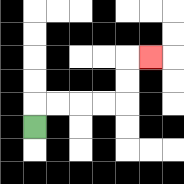{'start': '[1, 5]', 'end': '[6, 2]', 'path_directions': 'U,R,R,R,R,U,U,R', 'path_coordinates': '[[1, 5], [1, 4], [2, 4], [3, 4], [4, 4], [5, 4], [5, 3], [5, 2], [6, 2]]'}